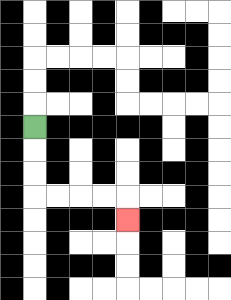{'start': '[1, 5]', 'end': '[5, 9]', 'path_directions': 'D,D,D,R,R,R,R,D', 'path_coordinates': '[[1, 5], [1, 6], [1, 7], [1, 8], [2, 8], [3, 8], [4, 8], [5, 8], [5, 9]]'}